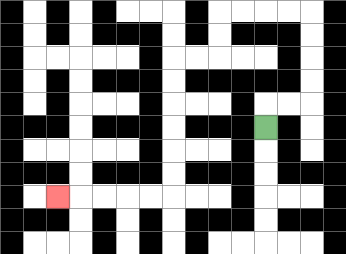{'start': '[11, 5]', 'end': '[2, 8]', 'path_directions': 'U,R,R,U,U,U,U,L,L,L,L,D,D,L,L,D,D,D,D,D,D,L,L,L,L,L', 'path_coordinates': '[[11, 5], [11, 4], [12, 4], [13, 4], [13, 3], [13, 2], [13, 1], [13, 0], [12, 0], [11, 0], [10, 0], [9, 0], [9, 1], [9, 2], [8, 2], [7, 2], [7, 3], [7, 4], [7, 5], [7, 6], [7, 7], [7, 8], [6, 8], [5, 8], [4, 8], [3, 8], [2, 8]]'}